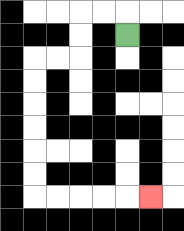{'start': '[5, 1]', 'end': '[6, 8]', 'path_directions': 'U,L,L,D,D,L,L,D,D,D,D,D,D,R,R,R,R,R', 'path_coordinates': '[[5, 1], [5, 0], [4, 0], [3, 0], [3, 1], [3, 2], [2, 2], [1, 2], [1, 3], [1, 4], [1, 5], [1, 6], [1, 7], [1, 8], [2, 8], [3, 8], [4, 8], [5, 8], [6, 8]]'}